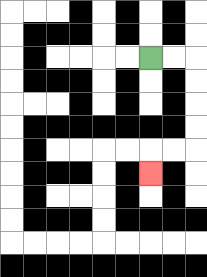{'start': '[6, 2]', 'end': '[6, 7]', 'path_directions': 'R,R,D,D,D,D,L,L,D', 'path_coordinates': '[[6, 2], [7, 2], [8, 2], [8, 3], [8, 4], [8, 5], [8, 6], [7, 6], [6, 6], [6, 7]]'}